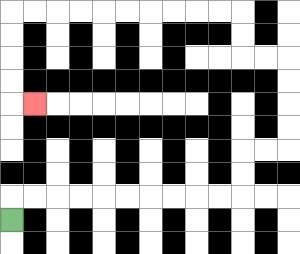{'start': '[0, 9]', 'end': '[1, 4]', 'path_directions': 'U,R,R,R,R,R,R,R,R,R,R,U,U,R,R,U,U,U,U,L,L,U,U,L,L,L,L,L,L,L,L,L,L,D,D,D,D,R', 'path_coordinates': '[[0, 9], [0, 8], [1, 8], [2, 8], [3, 8], [4, 8], [5, 8], [6, 8], [7, 8], [8, 8], [9, 8], [10, 8], [10, 7], [10, 6], [11, 6], [12, 6], [12, 5], [12, 4], [12, 3], [12, 2], [11, 2], [10, 2], [10, 1], [10, 0], [9, 0], [8, 0], [7, 0], [6, 0], [5, 0], [4, 0], [3, 0], [2, 0], [1, 0], [0, 0], [0, 1], [0, 2], [0, 3], [0, 4], [1, 4]]'}